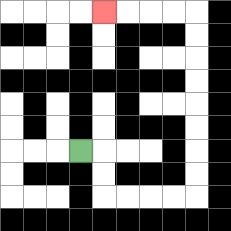{'start': '[3, 6]', 'end': '[4, 0]', 'path_directions': 'R,D,D,R,R,R,R,U,U,U,U,U,U,U,U,L,L,L,L', 'path_coordinates': '[[3, 6], [4, 6], [4, 7], [4, 8], [5, 8], [6, 8], [7, 8], [8, 8], [8, 7], [8, 6], [8, 5], [8, 4], [8, 3], [8, 2], [8, 1], [8, 0], [7, 0], [6, 0], [5, 0], [4, 0]]'}